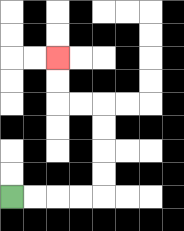{'start': '[0, 8]', 'end': '[2, 2]', 'path_directions': 'R,R,R,R,U,U,U,U,L,L,U,U', 'path_coordinates': '[[0, 8], [1, 8], [2, 8], [3, 8], [4, 8], [4, 7], [4, 6], [4, 5], [4, 4], [3, 4], [2, 4], [2, 3], [2, 2]]'}